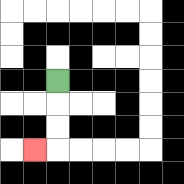{'start': '[2, 3]', 'end': '[1, 6]', 'path_directions': 'D,D,D,L', 'path_coordinates': '[[2, 3], [2, 4], [2, 5], [2, 6], [1, 6]]'}